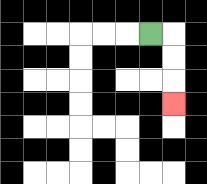{'start': '[6, 1]', 'end': '[7, 4]', 'path_directions': 'R,D,D,D', 'path_coordinates': '[[6, 1], [7, 1], [7, 2], [7, 3], [7, 4]]'}